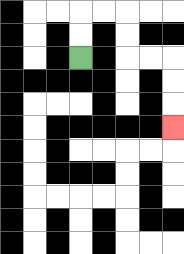{'start': '[3, 2]', 'end': '[7, 5]', 'path_directions': 'U,U,R,R,D,D,R,R,D,D,D', 'path_coordinates': '[[3, 2], [3, 1], [3, 0], [4, 0], [5, 0], [5, 1], [5, 2], [6, 2], [7, 2], [7, 3], [7, 4], [7, 5]]'}